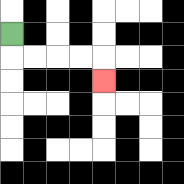{'start': '[0, 1]', 'end': '[4, 3]', 'path_directions': 'D,R,R,R,R,D', 'path_coordinates': '[[0, 1], [0, 2], [1, 2], [2, 2], [3, 2], [4, 2], [4, 3]]'}